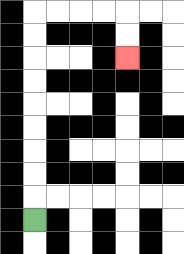{'start': '[1, 9]', 'end': '[5, 2]', 'path_directions': 'U,U,U,U,U,U,U,U,U,R,R,R,R,D,D', 'path_coordinates': '[[1, 9], [1, 8], [1, 7], [1, 6], [1, 5], [1, 4], [1, 3], [1, 2], [1, 1], [1, 0], [2, 0], [3, 0], [4, 0], [5, 0], [5, 1], [5, 2]]'}